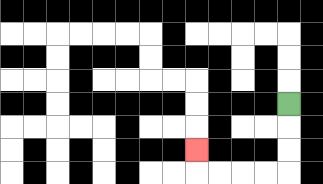{'start': '[12, 4]', 'end': '[8, 6]', 'path_directions': 'D,D,D,L,L,L,L,U', 'path_coordinates': '[[12, 4], [12, 5], [12, 6], [12, 7], [11, 7], [10, 7], [9, 7], [8, 7], [8, 6]]'}